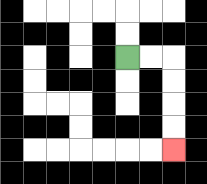{'start': '[5, 2]', 'end': '[7, 6]', 'path_directions': 'R,R,D,D,D,D', 'path_coordinates': '[[5, 2], [6, 2], [7, 2], [7, 3], [7, 4], [7, 5], [7, 6]]'}